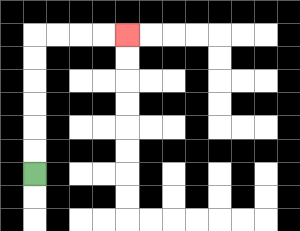{'start': '[1, 7]', 'end': '[5, 1]', 'path_directions': 'U,U,U,U,U,U,R,R,R,R', 'path_coordinates': '[[1, 7], [1, 6], [1, 5], [1, 4], [1, 3], [1, 2], [1, 1], [2, 1], [3, 1], [4, 1], [5, 1]]'}